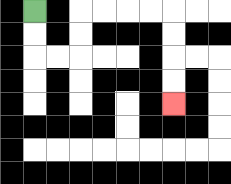{'start': '[1, 0]', 'end': '[7, 4]', 'path_directions': 'D,D,R,R,U,U,R,R,R,R,D,D,D,D', 'path_coordinates': '[[1, 0], [1, 1], [1, 2], [2, 2], [3, 2], [3, 1], [3, 0], [4, 0], [5, 0], [6, 0], [7, 0], [7, 1], [7, 2], [7, 3], [7, 4]]'}